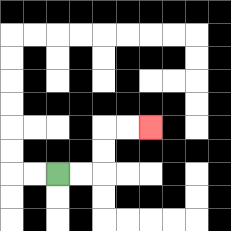{'start': '[2, 7]', 'end': '[6, 5]', 'path_directions': 'R,R,U,U,R,R', 'path_coordinates': '[[2, 7], [3, 7], [4, 7], [4, 6], [4, 5], [5, 5], [6, 5]]'}